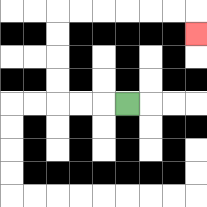{'start': '[5, 4]', 'end': '[8, 1]', 'path_directions': 'L,L,L,U,U,U,U,R,R,R,R,R,R,D', 'path_coordinates': '[[5, 4], [4, 4], [3, 4], [2, 4], [2, 3], [2, 2], [2, 1], [2, 0], [3, 0], [4, 0], [5, 0], [6, 0], [7, 0], [8, 0], [8, 1]]'}